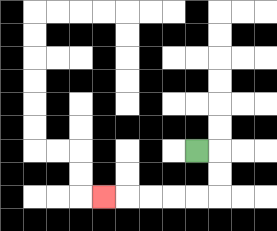{'start': '[8, 6]', 'end': '[4, 8]', 'path_directions': 'R,D,D,L,L,L,L,L', 'path_coordinates': '[[8, 6], [9, 6], [9, 7], [9, 8], [8, 8], [7, 8], [6, 8], [5, 8], [4, 8]]'}